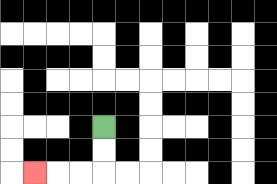{'start': '[4, 5]', 'end': '[1, 7]', 'path_directions': 'D,D,L,L,L', 'path_coordinates': '[[4, 5], [4, 6], [4, 7], [3, 7], [2, 7], [1, 7]]'}